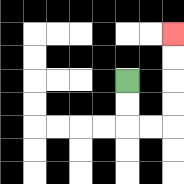{'start': '[5, 3]', 'end': '[7, 1]', 'path_directions': 'D,D,R,R,U,U,U,U', 'path_coordinates': '[[5, 3], [5, 4], [5, 5], [6, 5], [7, 5], [7, 4], [7, 3], [7, 2], [7, 1]]'}